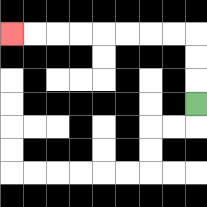{'start': '[8, 4]', 'end': '[0, 1]', 'path_directions': 'U,U,U,L,L,L,L,L,L,L,L', 'path_coordinates': '[[8, 4], [8, 3], [8, 2], [8, 1], [7, 1], [6, 1], [5, 1], [4, 1], [3, 1], [2, 1], [1, 1], [0, 1]]'}